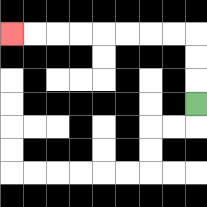{'start': '[8, 4]', 'end': '[0, 1]', 'path_directions': 'U,U,U,L,L,L,L,L,L,L,L', 'path_coordinates': '[[8, 4], [8, 3], [8, 2], [8, 1], [7, 1], [6, 1], [5, 1], [4, 1], [3, 1], [2, 1], [1, 1], [0, 1]]'}